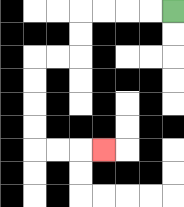{'start': '[7, 0]', 'end': '[4, 6]', 'path_directions': 'L,L,L,L,D,D,L,L,D,D,D,D,R,R,R', 'path_coordinates': '[[7, 0], [6, 0], [5, 0], [4, 0], [3, 0], [3, 1], [3, 2], [2, 2], [1, 2], [1, 3], [1, 4], [1, 5], [1, 6], [2, 6], [3, 6], [4, 6]]'}